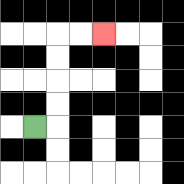{'start': '[1, 5]', 'end': '[4, 1]', 'path_directions': 'R,U,U,U,U,R,R', 'path_coordinates': '[[1, 5], [2, 5], [2, 4], [2, 3], [2, 2], [2, 1], [3, 1], [4, 1]]'}